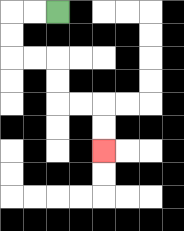{'start': '[2, 0]', 'end': '[4, 6]', 'path_directions': 'L,L,D,D,R,R,D,D,R,R,D,D', 'path_coordinates': '[[2, 0], [1, 0], [0, 0], [0, 1], [0, 2], [1, 2], [2, 2], [2, 3], [2, 4], [3, 4], [4, 4], [4, 5], [4, 6]]'}